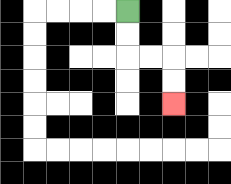{'start': '[5, 0]', 'end': '[7, 4]', 'path_directions': 'D,D,R,R,D,D', 'path_coordinates': '[[5, 0], [5, 1], [5, 2], [6, 2], [7, 2], [7, 3], [7, 4]]'}